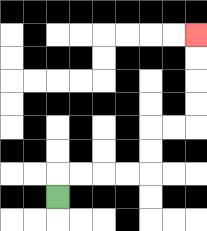{'start': '[2, 8]', 'end': '[8, 1]', 'path_directions': 'U,R,R,R,R,U,U,R,R,U,U,U,U', 'path_coordinates': '[[2, 8], [2, 7], [3, 7], [4, 7], [5, 7], [6, 7], [6, 6], [6, 5], [7, 5], [8, 5], [8, 4], [8, 3], [8, 2], [8, 1]]'}